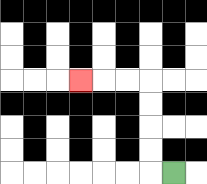{'start': '[7, 7]', 'end': '[3, 3]', 'path_directions': 'L,U,U,U,U,L,L,L', 'path_coordinates': '[[7, 7], [6, 7], [6, 6], [6, 5], [6, 4], [6, 3], [5, 3], [4, 3], [3, 3]]'}